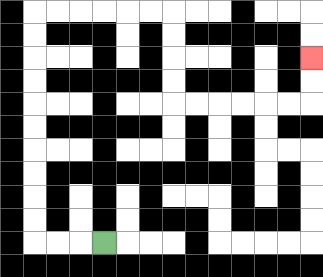{'start': '[4, 10]', 'end': '[13, 2]', 'path_directions': 'L,L,L,U,U,U,U,U,U,U,U,U,U,R,R,R,R,R,R,D,D,D,D,R,R,R,R,R,R,U,U', 'path_coordinates': '[[4, 10], [3, 10], [2, 10], [1, 10], [1, 9], [1, 8], [1, 7], [1, 6], [1, 5], [1, 4], [1, 3], [1, 2], [1, 1], [1, 0], [2, 0], [3, 0], [4, 0], [5, 0], [6, 0], [7, 0], [7, 1], [7, 2], [7, 3], [7, 4], [8, 4], [9, 4], [10, 4], [11, 4], [12, 4], [13, 4], [13, 3], [13, 2]]'}